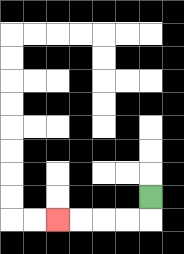{'start': '[6, 8]', 'end': '[2, 9]', 'path_directions': 'D,L,L,L,L', 'path_coordinates': '[[6, 8], [6, 9], [5, 9], [4, 9], [3, 9], [2, 9]]'}